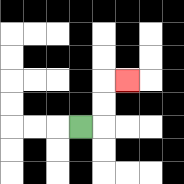{'start': '[3, 5]', 'end': '[5, 3]', 'path_directions': 'R,U,U,R', 'path_coordinates': '[[3, 5], [4, 5], [4, 4], [4, 3], [5, 3]]'}